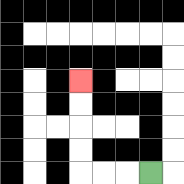{'start': '[6, 7]', 'end': '[3, 3]', 'path_directions': 'L,L,L,U,U,U,U', 'path_coordinates': '[[6, 7], [5, 7], [4, 7], [3, 7], [3, 6], [3, 5], [3, 4], [3, 3]]'}